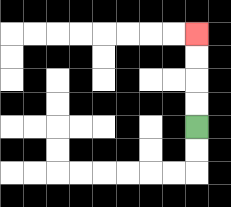{'start': '[8, 5]', 'end': '[8, 1]', 'path_directions': 'U,U,U,U', 'path_coordinates': '[[8, 5], [8, 4], [8, 3], [8, 2], [8, 1]]'}